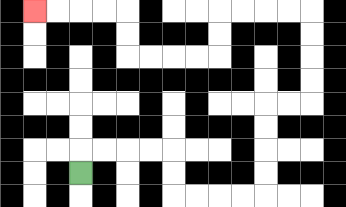{'start': '[3, 7]', 'end': '[1, 0]', 'path_directions': 'U,R,R,R,R,D,D,R,R,R,R,U,U,U,U,R,R,U,U,U,U,L,L,L,L,D,D,L,L,L,L,U,U,L,L,L,L', 'path_coordinates': '[[3, 7], [3, 6], [4, 6], [5, 6], [6, 6], [7, 6], [7, 7], [7, 8], [8, 8], [9, 8], [10, 8], [11, 8], [11, 7], [11, 6], [11, 5], [11, 4], [12, 4], [13, 4], [13, 3], [13, 2], [13, 1], [13, 0], [12, 0], [11, 0], [10, 0], [9, 0], [9, 1], [9, 2], [8, 2], [7, 2], [6, 2], [5, 2], [5, 1], [5, 0], [4, 0], [3, 0], [2, 0], [1, 0]]'}